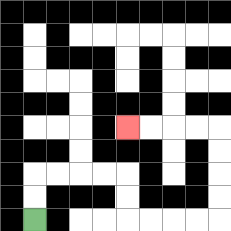{'start': '[1, 9]', 'end': '[5, 5]', 'path_directions': 'U,U,R,R,R,R,D,D,R,R,R,R,U,U,U,U,L,L,L,L', 'path_coordinates': '[[1, 9], [1, 8], [1, 7], [2, 7], [3, 7], [4, 7], [5, 7], [5, 8], [5, 9], [6, 9], [7, 9], [8, 9], [9, 9], [9, 8], [9, 7], [9, 6], [9, 5], [8, 5], [7, 5], [6, 5], [5, 5]]'}